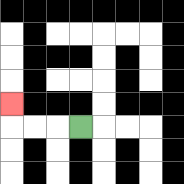{'start': '[3, 5]', 'end': '[0, 4]', 'path_directions': 'L,L,L,U', 'path_coordinates': '[[3, 5], [2, 5], [1, 5], [0, 5], [0, 4]]'}